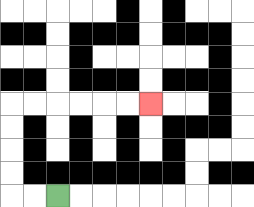{'start': '[2, 8]', 'end': '[6, 4]', 'path_directions': 'L,L,U,U,U,U,R,R,R,R,R,R', 'path_coordinates': '[[2, 8], [1, 8], [0, 8], [0, 7], [0, 6], [0, 5], [0, 4], [1, 4], [2, 4], [3, 4], [4, 4], [5, 4], [6, 4]]'}